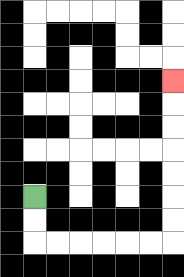{'start': '[1, 8]', 'end': '[7, 3]', 'path_directions': 'D,D,R,R,R,R,R,R,U,U,U,U,U,U,U', 'path_coordinates': '[[1, 8], [1, 9], [1, 10], [2, 10], [3, 10], [4, 10], [5, 10], [6, 10], [7, 10], [7, 9], [7, 8], [7, 7], [7, 6], [7, 5], [7, 4], [7, 3]]'}